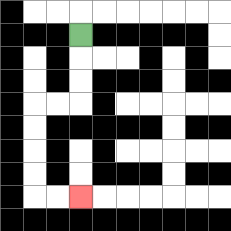{'start': '[3, 1]', 'end': '[3, 8]', 'path_directions': 'D,D,D,L,L,D,D,D,D,R,R', 'path_coordinates': '[[3, 1], [3, 2], [3, 3], [3, 4], [2, 4], [1, 4], [1, 5], [1, 6], [1, 7], [1, 8], [2, 8], [3, 8]]'}